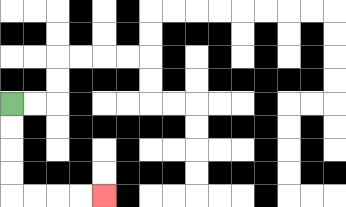{'start': '[0, 4]', 'end': '[4, 8]', 'path_directions': 'D,D,D,D,R,R,R,R', 'path_coordinates': '[[0, 4], [0, 5], [0, 6], [0, 7], [0, 8], [1, 8], [2, 8], [3, 8], [4, 8]]'}